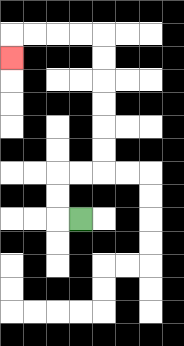{'start': '[3, 9]', 'end': '[0, 2]', 'path_directions': 'L,U,U,R,R,U,U,U,U,U,U,L,L,L,L,D', 'path_coordinates': '[[3, 9], [2, 9], [2, 8], [2, 7], [3, 7], [4, 7], [4, 6], [4, 5], [4, 4], [4, 3], [4, 2], [4, 1], [3, 1], [2, 1], [1, 1], [0, 1], [0, 2]]'}